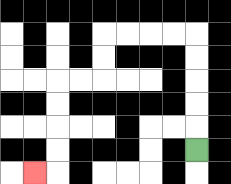{'start': '[8, 6]', 'end': '[1, 7]', 'path_directions': 'U,U,U,U,U,L,L,L,L,D,D,L,L,D,D,D,D,L', 'path_coordinates': '[[8, 6], [8, 5], [8, 4], [8, 3], [8, 2], [8, 1], [7, 1], [6, 1], [5, 1], [4, 1], [4, 2], [4, 3], [3, 3], [2, 3], [2, 4], [2, 5], [2, 6], [2, 7], [1, 7]]'}